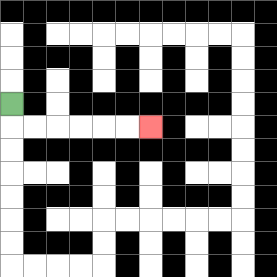{'start': '[0, 4]', 'end': '[6, 5]', 'path_directions': 'D,R,R,R,R,R,R', 'path_coordinates': '[[0, 4], [0, 5], [1, 5], [2, 5], [3, 5], [4, 5], [5, 5], [6, 5]]'}